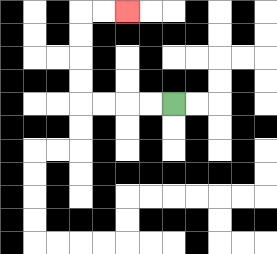{'start': '[7, 4]', 'end': '[5, 0]', 'path_directions': 'L,L,L,L,U,U,U,U,R,R', 'path_coordinates': '[[7, 4], [6, 4], [5, 4], [4, 4], [3, 4], [3, 3], [3, 2], [3, 1], [3, 0], [4, 0], [5, 0]]'}